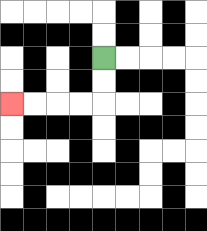{'start': '[4, 2]', 'end': '[0, 4]', 'path_directions': 'D,D,L,L,L,L', 'path_coordinates': '[[4, 2], [4, 3], [4, 4], [3, 4], [2, 4], [1, 4], [0, 4]]'}